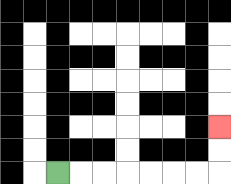{'start': '[2, 7]', 'end': '[9, 5]', 'path_directions': 'R,R,R,R,R,R,R,U,U', 'path_coordinates': '[[2, 7], [3, 7], [4, 7], [5, 7], [6, 7], [7, 7], [8, 7], [9, 7], [9, 6], [9, 5]]'}